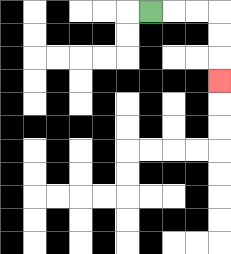{'start': '[6, 0]', 'end': '[9, 3]', 'path_directions': 'R,R,R,D,D,D', 'path_coordinates': '[[6, 0], [7, 0], [8, 0], [9, 0], [9, 1], [9, 2], [9, 3]]'}